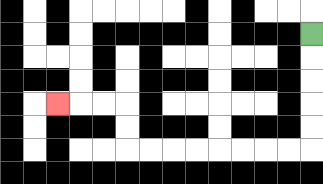{'start': '[13, 1]', 'end': '[2, 4]', 'path_directions': 'D,D,D,D,D,L,L,L,L,L,L,L,L,U,U,L,L,L', 'path_coordinates': '[[13, 1], [13, 2], [13, 3], [13, 4], [13, 5], [13, 6], [12, 6], [11, 6], [10, 6], [9, 6], [8, 6], [7, 6], [6, 6], [5, 6], [5, 5], [5, 4], [4, 4], [3, 4], [2, 4]]'}